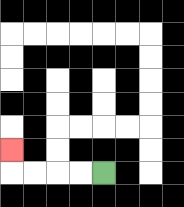{'start': '[4, 7]', 'end': '[0, 6]', 'path_directions': 'L,L,L,L,U', 'path_coordinates': '[[4, 7], [3, 7], [2, 7], [1, 7], [0, 7], [0, 6]]'}